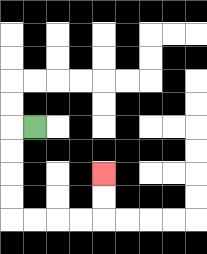{'start': '[1, 5]', 'end': '[4, 7]', 'path_directions': 'L,D,D,D,D,R,R,R,R,U,U', 'path_coordinates': '[[1, 5], [0, 5], [0, 6], [0, 7], [0, 8], [0, 9], [1, 9], [2, 9], [3, 9], [4, 9], [4, 8], [4, 7]]'}